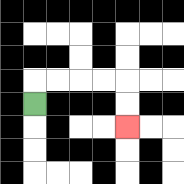{'start': '[1, 4]', 'end': '[5, 5]', 'path_directions': 'U,R,R,R,R,D,D', 'path_coordinates': '[[1, 4], [1, 3], [2, 3], [3, 3], [4, 3], [5, 3], [5, 4], [5, 5]]'}